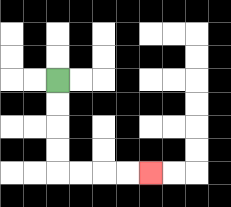{'start': '[2, 3]', 'end': '[6, 7]', 'path_directions': 'D,D,D,D,R,R,R,R', 'path_coordinates': '[[2, 3], [2, 4], [2, 5], [2, 6], [2, 7], [3, 7], [4, 7], [5, 7], [6, 7]]'}